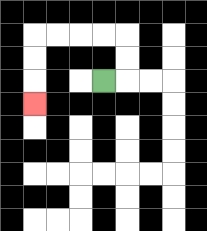{'start': '[4, 3]', 'end': '[1, 4]', 'path_directions': 'R,U,U,L,L,L,L,D,D,D', 'path_coordinates': '[[4, 3], [5, 3], [5, 2], [5, 1], [4, 1], [3, 1], [2, 1], [1, 1], [1, 2], [1, 3], [1, 4]]'}